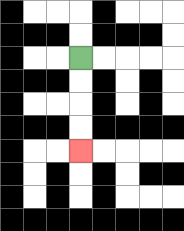{'start': '[3, 2]', 'end': '[3, 6]', 'path_directions': 'D,D,D,D', 'path_coordinates': '[[3, 2], [3, 3], [3, 4], [3, 5], [3, 6]]'}